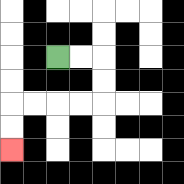{'start': '[2, 2]', 'end': '[0, 6]', 'path_directions': 'R,R,D,D,L,L,L,L,D,D', 'path_coordinates': '[[2, 2], [3, 2], [4, 2], [4, 3], [4, 4], [3, 4], [2, 4], [1, 4], [0, 4], [0, 5], [0, 6]]'}